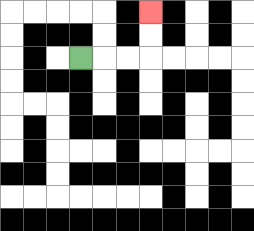{'start': '[3, 2]', 'end': '[6, 0]', 'path_directions': 'R,R,R,U,U', 'path_coordinates': '[[3, 2], [4, 2], [5, 2], [6, 2], [6, 1], [6, 0]]'}